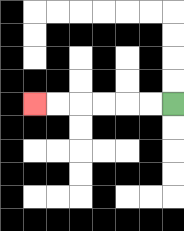{'start': '[7, 4]', 'end': '[1, 4]', 'path_directions': 'L,L,L,L,L,L', 'path_coordinates': '[[7, 4], [6, 4], [5, 4], [4, 4], [3, 4], [2, 4], [1, 4]]'}